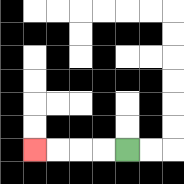{'start': '[5, 6]', 'end': '[1, 6]', 'path_directions': 'L,L,L,L', 'path_coordinates': '[[5, 6], [4, 6], [3, 6], [2, 6], [1, 6]]'}